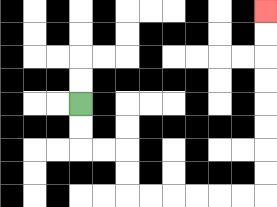{'start': '[3, 4]', 'end': '[11, 0]', 'path_directions': 'D,D,R,R,D,D,R,R,R,R,R,R,U,U,U,U,U,U,U,U', 'path_coordinates': '[[3, 4], [3, 5], [3, 6], [4, 6], [5, 6], [5, 7], [5, 8], [6, 8], [7, 8], [8, 8], [9, 8], [10, 8], [11, 8], [11, 7], [11, 6], [11, 5], [11, 4], [11, 3], [11, 2], [11, 1], [11, 0]]'}